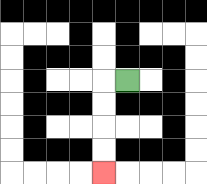{'start': '[5, 3]', 'end': '[4, 7]', 'path_directions': 'L,D,D,D,D', 'path_coordinates': '[[5, 3], [4, 3], [4, 4], [4, 5], [4, 6], [4, 7]]'}